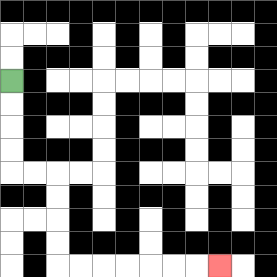{'start': '[0, 3]', 'end': '[9, 11]', 'path_directions': 'D,D,D,D,R,R,D,D,D,D,R,R,R,R,R,R,R', 'path_coordinates': '[[0, 3], [0, 4], [0, 5], [0, 6], [0, 7], [1, 7], [2, 7], [2, 8], [2, 9], [2, 10], [2, 11], [3, 11], [4, 11], [5, 11], [6, 11], [7, 11], [8, 11], [9, 11]]'}